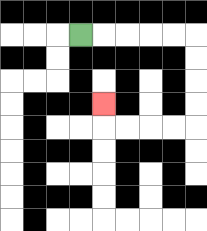{'start': '[3, 1]', 'end': '[4, 4]', 'path_directions': 'R,R,R,R,R,D,D,D,D,L,L,L,L,U', 'path_coordinates': '[[3, 1], [4, 1], [5, 1], [6, 1], [7, 1], [8, 1], [8, 2], [8, 3], [8, 4], [8, 5], [7, 5], [6, 5], [5, 5], [4, 5], [4, 4]]'}